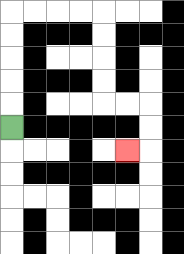{'start': '[0, 5]', 'end': '[5, 6]', 'path_directions': 'U,U,U,U,U,R,R,R,R,D,D,D,D,R,R,D,D,L', 'path_coordinates': '[[0, 5], [0, 4], [0, 3], [0, 2], [0, 1], [0, 0], [1, 0], [2, 0], [3, 0], [4, 0], [4, 1], [4, 2], [4, 3], [4, 4], [5, 4], [6, 4], [6, 5], [6, 6], [5, 6]]'}